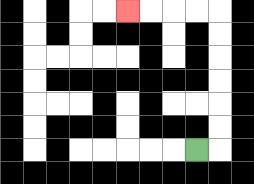{'start': '[8, 6]', 'end': '[5, 0]', 'path_directions': 'R,U,U,U,U,U,U,L,L,L,L', 'path_coordinates': '[[8, 6], [9, 6], [9, 5], [9, 4], [9, 3], [9, 2], [9, 1], [9, 0], [8, 0], [7, 0], [6, 0], [5, 0]]'}